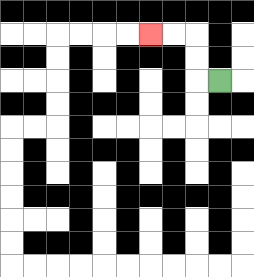{'start': '[9, 3]', 'end': '[6, 1]', 'path_directions': 'L,U,U,L,L', 'path_coordinates': '[[9, 3], [8, 3], [8, 2], [8, 1], [7, 1], [6, 1]]'}